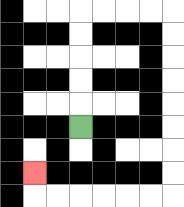{'start': '[3, 5]', 'end': '[1, 7]', 'path_directions': 'U,U,U,U,U,R,R,R,R,D,D,D,D,D,D,D,D,L,L,L,L,L,L,U', 'path_coordinates': '[[3, 5], [3, 4], [3, 3], [3, 2], [3, 1], [3, 0], [4, 0], [5, 0], [6, 0], [7, 0], [7, 1], [7, 2], [7, 3], [7, 4], [7, 5], [7, 6], [7, 7], [7, 8], [6, 8], [5, 8], [4, 8], [3, 8], [2, 8], [1, 8], [1, 7]]'}